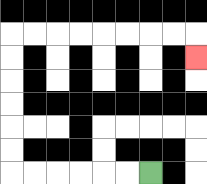{'start': '[6, 7]', 'end': '[8, 2]', 'path_directions': 'L,L,L,L,L,L,U,U,U,U,U,U,R,R,R,R,R,R,R,R,D', 'path_coordinates': '[[6, 7], [5, 7], [4, 7], [3, 7], [2, 7], [1, 7], [0, 7], [0, 6], [0, 5], [0, 4], [0, 3], [0, 2], [0, 1], [1, 1], [2, 1], [3, 1], [4, 1], [5, 1], [6, 1], [7, 1], [8, 1], [8, 2]]'}